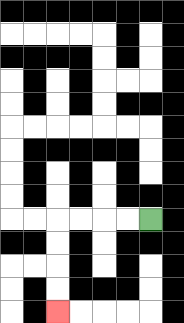{'start': '[6, 9]', 'end': '[2, 13]', 'path_directions': 'L,L,L,L,D,D,D,D', 'path_coordinates': '[[6, 9], [5, 9], [4, 9], [3, 9], [2, 9], [2, 10], [2, 11], [2, 12], [2, 13]]'}